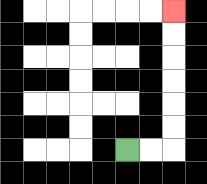{'start': '[5, 6]', 'end': '[7, 0]', 'path_directions': 'R,R,U,U,U,U,U,U', 'path_coordinates': '[[5, 6], [6, 6], [7, 6], [7, 5], [7, 4], [7, 3], [7, 2], [7, 1], [7, 0]]'}